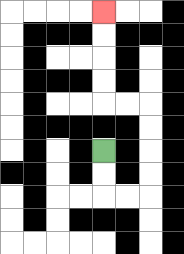{'start': '[4, 6]', 'end': '[4, 0]', 'path_directions': 'D,D,R,R,U,U,U,U,L,L,U,U,U,U', 'path_coordinates': '[[4, 6], [4, 7], [4, 8], [5, 8], [6, 8], [6, 7], [6, 6], [6, 5], [6, 4], [5, 4], [4, 4], [4, 3], [4, 2], [4, 1], [4, 0]]'}